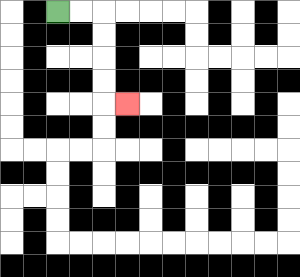{'start': '[2, 0]', 'end': '[5, 4]', 'path_directions': 'R,R,D,D,D,D,R', 'path_coordinates': '[[2, 0], [3, 0], [4, 0], [4, 1], [4, 2], [4, 3], [4, 4], [5, 4]]'}